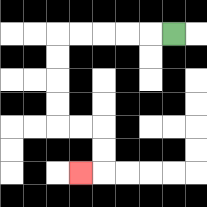{'start': '[7, 1]', 'end': '[3, 7]', 'path_directions': 'L,L,L,L,L,D,D,D,D,R,R,D,D,L', 'path_coordinates': '[[7, 1], [6, 1], [5, 1], [4, 1], [3, 1], [2, 1], [2, 2], [2, 3], [2, 4], [2, 5], [3, 5], [4, 5], [4, 6], [4, 7], [3, 7]]'}